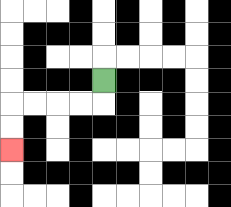{'start': '[4, 3]', 'end': '[0, 6]', 'path_directions': 'D,L,L,L,L,D,D', 'path_coordinates': '[[4, 3], [4, 4], [3, 4], [2, 4], [1, 4], [0, 4], [0, 5], [0, 6]]'}